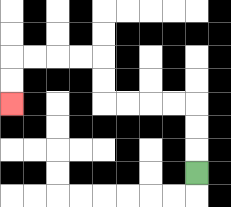{'start': '[8, 7]', 'end': '[0, 4]', 'path_directions': 'U,U,U,L,L,L,L,U,U,L,L,L,L,D,D', 'path_coordinates': '[[8, 7], [8, 6], [8, 5], [8, 4], [7, 4], [6, 4], [5, 4], [4, 4], [4, 3], [4, 2], [3, 2], [2, 2], [1, 2], [0, 2], [0, 3], [0, 4]]'}